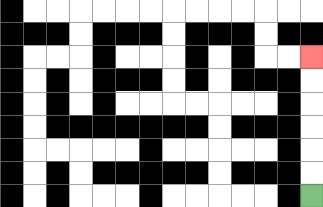{'start': '[13, 8]', 'end': '[13, 2]', 'path_directions': 'U,U,U,U,U,U', 'path_coordinates': '[[13, 8], [13, 7], [13, 6], [13, 5], [13, 4], [13, 3], [13, 2]]'}